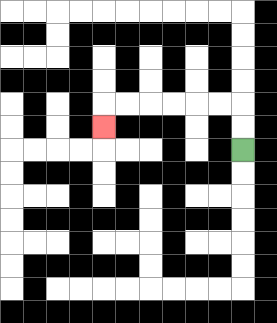{'start': '[10, 6]', 'end': '[4, 5]', 'path_directions': 'U,U,L,L,L,L,L,L,D', 'path_coordinates': '[[10, 6], [10, 5], [10, 4], [9, 4], [8, 4], [7, 4], [6, 4], [5, 4], [4, 4], [4, 5]]'}